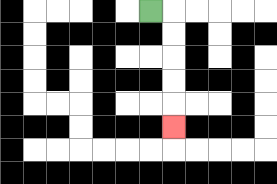{'start': '[6, 0]', 'end': '[7, 5]', 'path_directions': 'R,D,D,D,D,D', 'path_coordinates': '[[6, 0], [7, 0], [7, 1], [7, 2], [7, 3], [7, 4], [7, 5]]'}